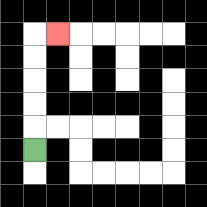{'start': '[1, 6]', 'end': '[2, 1]', 'path_directions': 'U,U,U,U,U,R', 'path_coordinates': '[[1, 6], [1, 5], [1, 4], [1, 3], [1, 2], [1, 1], [2, 1]]'}